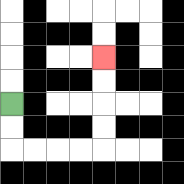{'start': '[0, 4]', 'end': '[4, 2]', 'path_directions': 'D,D,R,R,R,R,U,U,U,U', 'path_coordinates': '[[0, 4], [0, 5], [0, 6], [1, 6], [2, 6], [3, 6], [4, 6], [4, 5], [4, 4], [4, 3], [4, 2]]'}